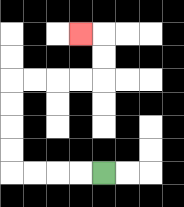{'start': '[4, 7]', 'end': '[3, 1]', 'path_directions': 'L,L,L,L,U,U,U,U,R,R,R,R,U,U,L', 'path_coordinates': '[[4, 7], [3, 7], [2, 7], [1, 7], [0, 7], [0, 6], [0, 5], [0, 4], [0, 3], [1, 3], [2, 3], [3, 3], [4, 3], [4, 2], [4, 1], [3, 1]]'}